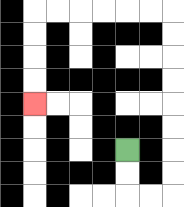{'start': '[5, 6]', 'end': '[1, 4]', 'path_directions': 'D,D,R,R,U,U,U,U,U,U,U,U,L,L,L,L,L,L,D,D,D,D', 'path_coordinates': '[[5, 6], [5, 7], [5, 8], [6, 8], [7, 8], [7, 7], [7, 6], [7, 5], [7, 4], [7, 3], [7, 2], [7, 1], [7, 0], [6, 0], [5, 0], [4, 0], [3, 0], [2, 0], [1, 0], [1, 1], [1, 2], [1, 3], [1, 4]]'}